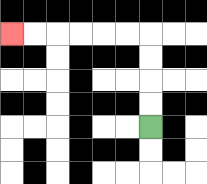{'start': '[6, 5]', 'end': '[0, 1]', 'path_directions': 'U,U,U,U,L,L,L,L,L,L', 'path_coordinates': '[[6, 5], [6, 4], [6, 3], [6, 2], [6, 1], [5, 1], [4, 1], [3, 1], [2, 1], [1, 1], [0, 1]]'}